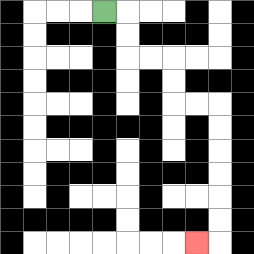{'start': '[4, 0]', 'end': '[8, 10]', 'path_directions': 'R,D,D,R,R,D,D,R,R,D,D,D,D,D,D,L', 'path_coordinates': '[[4, 0], [5, 0], [5, 1], [5, 2], [6, 2], [7, 2], [7, 3], [7, 4], [8, 4], [9, 4], [9, 5], [9, 6], [9, 7], [9, 8], [9, 9], [9, 10], [8, 10]]'}